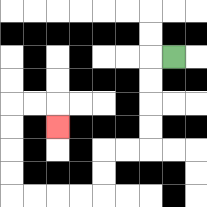{'start': '[7, 2]', 'end': '[2, 5]', 'path_directions': 'L,D,D,D,D,L,L,D,D,L,L,L,L,U,U,U,U,R,R,D', 'path_coordinates': '[[7, 2], [6, 2], [6, 3], [6, 4], [6, 5], [6, 6], [5, 6], [4, 6], [4, 7], [4, 8], [3, 8], [2, 8], [1, 8], [0, 8], [0, 7], [0, 6], [0, 5], [0, 4], [1, 4], [2, 4], [2, 5]]'}